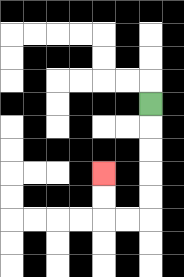{'start': '[6, 4]', 'end': '[4, 7]', 'path_directions': 'D,D,D,D,D,L,L,U,U', 'path_coordinates': '[[6, 4], [6, 5], [6, 6], [6, 7], [6, 8], [6, 9], [5, 9], [4, 9], [4, 8], [4, 7]]'}